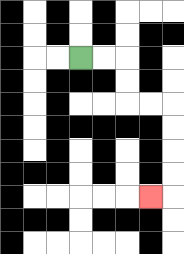{'start': '[3, 2]', 'end': '[6, 8]', 'path_directions': 'R,R,D,D,R,R,D,D,D,D,L', 'path_coordinates': '[[3, 2], [4, 2], [5, 2], [5, 3], [5, 4], [6, 4], [7, 4], [7, 5], [7, 6], [7, 7], [7, 8], [6, 8]]'}